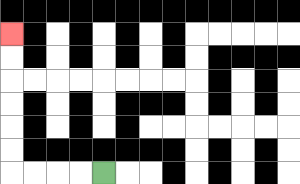{'start': '[4, 7]', 'end': '[0, 1]', 'path_directions': 'L,L,L,L,U,U,U,U,U,U', 'path_coordinates': '[[4, 7], [3, 7], [2, 7], [1, 7], [0, 7], [0, 6], [0, 5], [0, 4], [0, 3], [0, 2], [0, 1]]'}